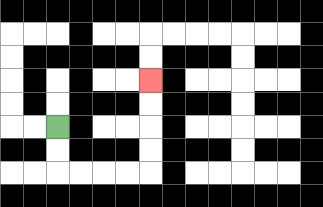{'start': '[2, 5]', 'end': '[6, 3]', 'path_directions': 'D,D,R,R,R,R,U,U,U,U', 'path_coordinates': '[[2, 5], [2, 6], [2, 7], [3, 7], [4, 7], [5, 7], [6, 7], [6, 6], [6, 5], [6, 4], [6, 3]]'}